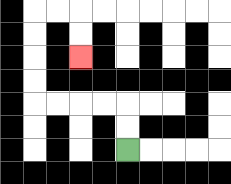{'start': '[5, 6]', 'end': '[3, 2]', 'path_directions': 'U,U,L,L,L,L,U,U,U,U,R,R,D,D', 'path_coordinates': '[[5, 6], [5, 5], [5, 4], [4, 4], [3, 4], [2, 4], [1, 4], [1, 3], [1, 2], [1, 1], [1, 0], [2, 0], [3, 0], [3, 1], [3, 2]]'}